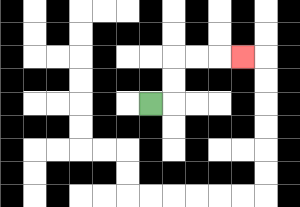{'start': '[6, 4]', 'end': '[10, 2]', 'path_directions': 'R,U,U,R,R,R', 'path_coordinates': '[[6, 4], [7, 4], [7, 3], [7, 2], [8, 2], [9, 2], [10, 2]]'}